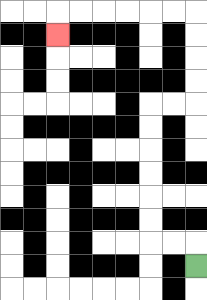{'start': '[8, 11]', 'end': '[2, 1]', 'path_directions': 'U,L,L,U,U,U,U,U,U,R,R,U,U,U,U,L,L,L,L,L,L,D', 'path_coordinates': '[[8, 11], [8, 10], [7, 10], [6, 10], [6, 9], [6, 8], [6, 7], [6, 6], [6, 5], [6, 4], [7, 4], [8, 4], [8, 3], [8, 2], [8, 1], [8, 0], [7, 0], [6, 0], [5, 0], [4, 0], [3, 0], [2, 0], [2, 1]]'}